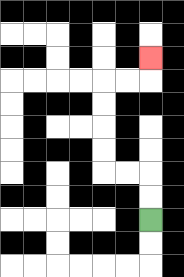{'start': '[6, 9]', 'end': '[6, 2]', 'path_directions': 'U,U,L,L,U,U,U,U,R,R,U', 'path_coordinates': '[[6, 9], [6, 8], [6, 7], [5, 7], [4, 7], [4, 6], [4, 5], [4, 4], [4, 3], [5, 3], [6, 3], [6, 2]]'}